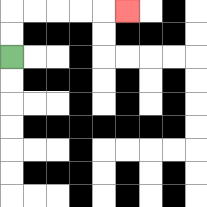{'start': '[0, 2]', 'end': '[5, 0]', 'path_directions': 'U,U,R,R,R,R,R', 'path_coordinates': '[[0, 2], [0, 1], [0, 0], [1, 0], [2, 0], [3, 0], [4, 0], [5, 0]]'}